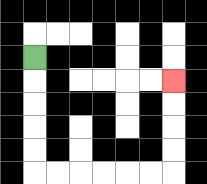{'start': '[1, 2]', 'end': '[7, 3]', 'path_directions': 'D,D,D,D,D,R,R,R,R,R,R,U,U,U,U', 'path_coordinates': '[[1, 2], [1, 3], [1, 4], [1, 5], [1, 6], [1, 7], [2, 7], [3, 7], [4, 7], [5, 7], [6, 7], [7, 7], [7, 6], [7, 5], [7, 4], [7, 3]]'}